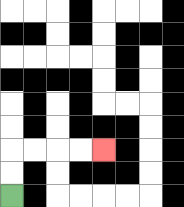{'start': '[0, 8]', 'end': '[4, 6]', 'path_directions': 'U,U,R,R,R,R', 'path_coordinates': '[[0, 8], [0, 7], [0, 6], [1, 6], [2, 6], [3, 6], [4, 6]]'}